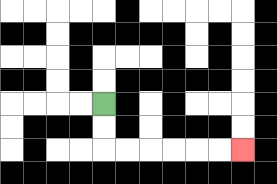{'start': '[4, 4]', 'end': '[10, 6]', 'path_directions': 'D,D,R,R,R,R,R,R', 'path_coordinates': '[[4, 4], [4, 5], [4, 6], [5, 6], [6, 6], [7, 6], [8, 6], [9, 6], [10, 6]]'}